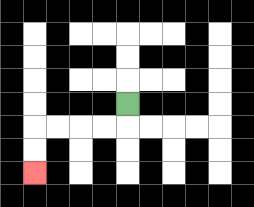{'start': '[5, 4]', 'end': '[1, 7]', 'path_directions': 'D,L,L,L,L,D,D', 'path_coordinates': '[[5, 4], [5, 5], [4, 5], [3, 5], [2, 5], [1, 5], [1, 6], [1, 7]]'}